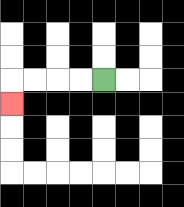{'start': '[4, 3]', 'end': '[0, 4]', 'path_directions': 'L,L,L,L,D', 'path_coordinates': '[[4, 3], [3, 3], [2, 3], [1, 3], [0, 3], [0, 4]]'}